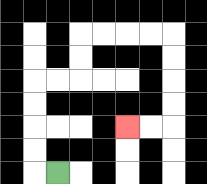{'start': '[2, 7]', 'end': '[5, 5]', 'path_directions': 'L,U,U,U,U,R,R,U,U,R,R,R,R,D,D,D,D,L,L', 'path_coordinates': '[[2, 7], [1, 7], [1, 6], [1, 5], [1, 4], [1, 3], [2, 3], [3, 3], [3, 2], [3, 1], [4, 1], [5, 1], [6, 1], [7, 1], [7, 2], [7, 3], [7, 4], [7, 5], [6, 5], [5, 5]]'}